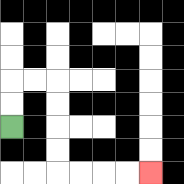{'start': '[0, 5]', 'end': '[6, 7]', 'path_directions': 'U,U,R,R,D,D,D,D,R,R,R,R', 'path_coordinates': '[[0, 5], [0, 4], [0, 3], [1, 3], [2, 3], [2, 4], [2, 5], [2, 6], [2, 7], [3, 7], [4, 7], [5, 7], [6, 7]]'}